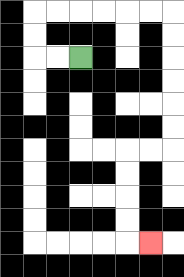{'start': '[3, 2]', 'end': '[6, 10]', 'path_directions': 'L,L,U,U,R,R,R,R,R,R,D,D,D,D,D,D,L,L,D,D,D,D,R', 'path_coordinates': '[[3, 2], [2, 2], [1, 2], [1, 1], [1, 0], [2, 0], [3, 0], [4, 0], [5, 0], [6, 0], [7, 0], [7, 1], [7, 2], [7, 3], [7, 4], [7, 5], [7, 6], [6, 6], [5, 6], [5, 7], [5, 8], [5, 9], [5, 10], [6, 10]]'}